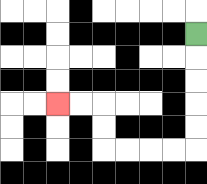{'start': '[8, 1]', 'end': '[2, 4]', 'path_directions': 'D,D,D,D,D,L,L,L,L,U,U,L,L', 'path_coordinates': '[[8, 1], [8, 2], [8, 3], [8, 4], [8, 5], [8, 6], [7, 6], [6, 6], [5, 6], [4, 6], [4, 5], [4, 4], [3, 4], [2, 4]]'}